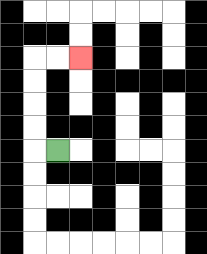{'start': '[2, 6]', 'end': '[3, 2]', 'path_directions': 'L,U,U,U,U,R,R', 'path_coordinates': '[[2, 6], [1, 6], [1, 5], [1, 4], [1, 3], [1, 2], [2, 2], [3, 2]]'}